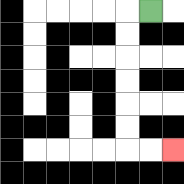{'start': '[6, 0]', 'end': '[7, 6]', 'path_directions': 'L,D,D,D,D,D,D,R,R', 'path_coordinates': '[[6, 0], [5, 0], [5, 1], [5, 2], [5, 3], [5, 4], [5, 5], [5, 6], [6, 6], [7, 6]]'}